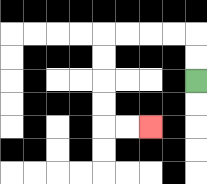{'start': '[8, 3]', 'end': '[6, 5]', 'path_directions': 'U,U,L,L,L,L,D,D,D,D,R,R', 'path_coordinates': '[[8, 3], [8, 2], [8, 1], [7, 1], [6, 1], [5, 1], [4, 1], [4, 2], [4, 3], [4, 4], [4, 5], [5, 5], [6, 5]]'}